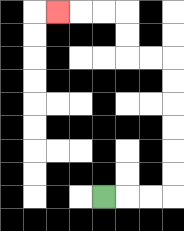{'start': '[4, 8]', 'end': '[2, 0]', 'path_directions': 'R,R,R,U,U,U,U,U,U,L,L,U,U,L,L,L', 'path_coordinates': '[[4, 8], [5, 8], [6, 8], [7, 8], [7, 7], [7, 6], [7, 5], [7, 4], [7, 3], [7, 2], [6, 2], [5, 2], [5, 1], [5, 0], [4, 0], [3, 0], [2, 0]]'}